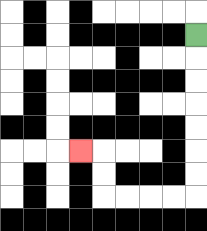{'start': '[8, 1]', 'end': '[3, 6]', 'path_directions': 'D,D,D,D,D,D,D,L,L,L,L,U,U,L', 'path_coordinates': '[[8, 1], [8, 2], [8, 3], [8, 4], [8, 5], [8, 6], [8, 7], [8, 8], [7, 8], [6, 8], [5, 8], [4, 8], [4, 7], [4, 6], [3, 6]]'}